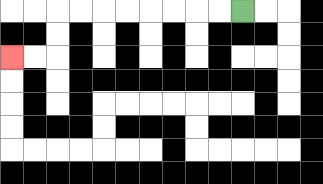{'start': '[10, 0]', 'end': '[0, 2]', 'path_directions': 'L,L,L,L,L,L,L,L,D,D,L,L', 'path_coordinates': '[[10, 0], [9, 0], [8, 0], [7, 0], [6, 0], [5, 0], [4, 0], [3, 0], [2, 0], [2, 1], [2, 2], [1, 2], [0, 2]]'}